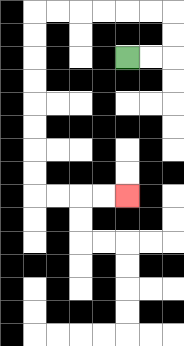{'start': '[5, 2]', 'end': '[5, 8]', 'path_directions': 'R,R,U,U,L,L,L,L,L,L,D,D,D,D,D,D,D,D,R,R,R,R', 'path_coordinates': '[[5, 2], [6, 2], [7, 2], [7, 1], [7, 0], [6, 0], [5, 0], [4, 0], [3, 0], [2, 0], [1, 0], [1, 1], [1, 2], [1, 3], [1, 4], [1, 5], [1, 6], [1, 7], [1, 8], [2, 8], [3, 8], [4, 8], [5, 8]]'}